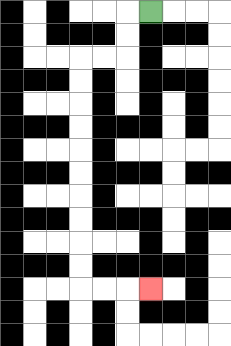{'start': '[6, 0]', 'end': '[6, 12]', 'path_directions': 'L,D,D,L,L,D,D,D,D,D,D,D,D,D,D,R,R,R', 'path_coordinates': '[[6, 0], [5, 0], [5, 1], [5, 2], [4, 2], [3, 2], [3, 3], [3, 4], [3, 5], [3, 6], [3, 7], [3, 8], [3, 9], [3, 10], [3, 11], [3, 12], [4, 12], [5, 12], [6, 12]]'}